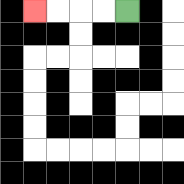{'start': '[5, 0]', 'end': '[1, 0]', 'path_directions': 'L,L,L,L', 'path_coordinates': '[[5, 0], [4, 0], [3, 0], [2, 0], [1, 0]]'}